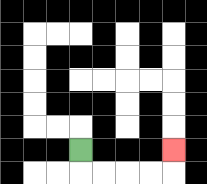{'start': '[3, 6]', 'end': '[7, 6]', 'path_directions': 'D,R,R,R,R,U', 'path_coordinates': '[[3, 6], [3, 7], [4, 7], [5, 7], [6, 7], [7, 7], [7, 6]]'}